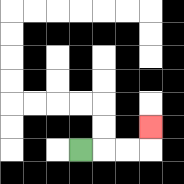{'start': '[3, 6]', 'end': '[6, 5]', 'path_directions': 'R,R,R,U', 'path_coordinates': '[[3, 6], [4, 6], [5, 6], [6, 6], [6, 5]]'}